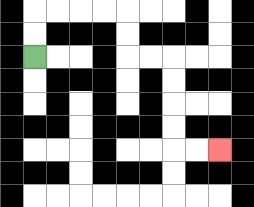{'start': '[1, 2]', 'end': '[9, 6]', 'path_directions': 'U,U,R,R,R,R,D,D,R,R,D,D,D,D,R,R', 'path_coordinates': '[[1, 2], [1, 1], [1, 0], [2, 0], [3, 0], [4, 0], [5, 0], [5, 1], [5, 2], [6, 2], [7, 2], [7, 3], [7, 4], [7, 5], [7, 6], [8, 6], [9, 6]]'}